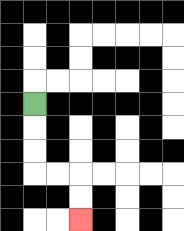{'start': '[1, 4]', 'end': '[3, 9]', 'path_directions': 'D,D,D,R,R,D,D', 'path_coordinates': '[[1, 4], [1, 5], [1, 6], [1, 7], [2, 7], [3, 7], [3, 8], [3, 9]]'}